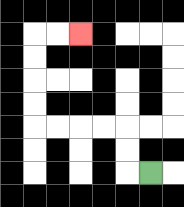{'start': '[6, 7]', 'end': '[3, 1]', 'path_directions': 'L,U,U,L,L,L,L,U,U,U,U,R,R', 'path_coordinates': '[[6, 7], [5, 7], [5, 6], [5, 5], [4, 5], [3, 5], [2, 5], [1, 5], [1, 4], [1, 3], [1, 2], [1, 1], [2, 1], [3, 1]]'}